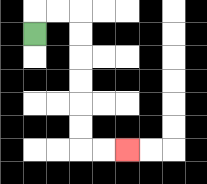{'start': '[1, 1]', 'end': '[5, 6]', 'path_directions': 'U,R,R,D,D,D,D,D,D,R,R', 'path_coordinates': '[[1, 1], [1, 0], [2, 0], [3, 0], [3, 1], [3, 2], [3, 3], [3, 4], [3, 5], [3, 6], [4, 6], [5, 6]]'}